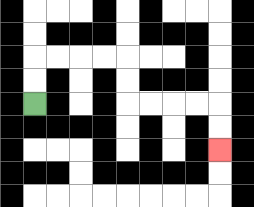{'start': '[1, 4]', 'end': '[9, 6]', 'path_directions': 'U,U,R,R,R,R,D,D,R,R,R,R,D,D', 'path_coordinates': '[[1, 4], [1, 3], [1, 2], [2, 2], [3, 2], [4, 2], [5, 2], [5, 3], [5, 4], [6, 4], [7, 4], [8, 4], [9, 4], [9, 5], [9, 6]]'}